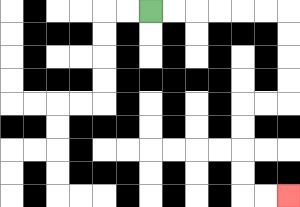{'start': '[6, 0]', 'end': '[12, 8]', 'path_directions': 'R,R,R,R,R,R,D,D,D,D,L,L,D,D,D,D,R,R', 'path_coordinates': '[[6, 0], [7, 0], [8, 0], [9, 0], [10, 0], [11, 0], [12, 0], [12, 1], [12, 2], [12, 3], [12, 4], [11, 4], [10, 4], [10, 5], [10, 6], [10, 7], [10, 8], [11, 8], [12, 8]]'}